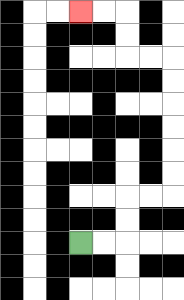{'start': '[3, 10]', 'end': '[3, 0]', 'path_directions': 'R,R,U,U,R,R,U,U,U,U,U,U,L,L,U,U,L,L', 'path_coordinates': '[[3, 10], [4, 10], [5, 10], [5, 9], [5, 8], [6, 8], [7, 8], [7, 7], [7, 6], [7, 5], [7, 4], [7, 3], [7, 2], [6, 2], [5, 2], [5, 1], [5, 0], [4, 0], [3, 0]]'}